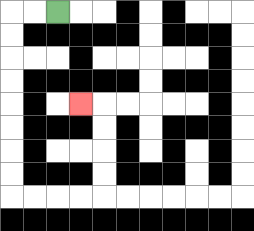{'start': '[2, 0]', 'end': '[3, 4]', 'path_directions': 'L,L,D,D,D,D,D,D,D,D,R,R,R,R,U,U,U,U,L', 'path_coordinates': '[[2, 0], [1, 0], [0, 0], [0, 1], [0, 2], [0, 3], [0, 4], [0, 5], [0, 6], [0, 7], [0, 8], [1, 8], [2, 8], [3, 8], [4, 8], [4, 7], [4, 6], [4, 5], [4, 4], [3, 4]]'}